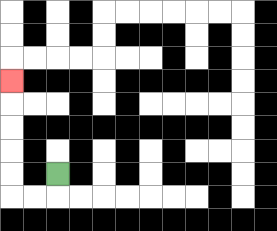{'start': '[2, 7]', 'end': '[0, 3]', 'path_directions': 'D,L,L,U,U,U,U,U', 'path_coordinates': '[[2, 7], [2, 8], [1, 8], [0, 8], [0, 7], [0, 6], [0, 5], [0, 4], [0, 3]]'}